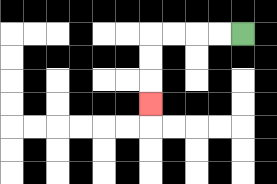{'start': '[10, 1]', 'end': '[6, 4]', 'path_directions': 'L,L,L,L,D,D,D', 'path_coordinates': '[[10, 1], [9, 1], [8, 1], [7, 1], [6, 1], [6, 2], [6, 3], [6, 4]]'}